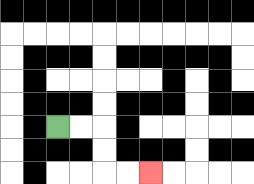{'start': '[2, 5]', 'end': '[6, 7]', 'path_directions': 'R,R,D,D,R,R', 'path_coordinates': '[[2, 5], [3, 5], [4, 5], [4, 6], [4, 7], [5, 7], [6, 7]]'}